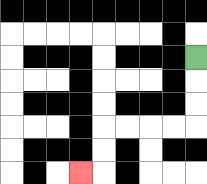{'start': '[8, 2]', 'end': '[3, 7]', 'path_directions': 'D,D,D,L,L,L,L,D,D,L', 'path_coordinates': '[[8, 2], [8, 3], [8, 4], [8, 5], [7, 5], [6, 5], [5, 5], [4, 5], [4, 6], [4, 7], [3, 7]]'}